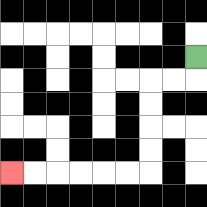{'start': '[8, 2]', 'end': '[0, 7]', 'path_directions': 'D,L,L,D,D,D,D,L,L,L,L,L,L', 'path_coordinates': '[[8, 2], [8, 3], [7, 3], [6, 3], [6, 4], [6, 5], [6, 6], [6, 7], [5, 7], [4, 7], [3, 7], [2, 7], [1, 7], [0, 7]]'}